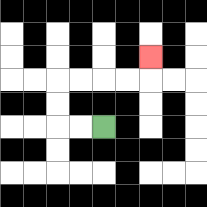{'start': '[4, 5]', 'end': '[6, 2]', 'path_directions': 'L,L,U,U,R,R,R,R,U', 'path_coordinates': '[[4, 5], [3, 5], [2, 5], [2, 4], [2, 3], [3, 3], [4, 3], [5, 3], [6, 3], [6, 2]]'}